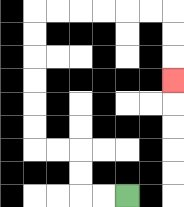{'start': '[5, 8]', 'end': '[7, 3]', 'path_directions': 'L,L,U,U,L,L,U,U,U,U,U,U,R,R,R,R,R,R,D,D,D', 'path_coordinates': '[[5, 8], [4, 8], [3, 8], [3, 7], [3, 6], [2, 6], [1, 6], [1, 5], [1, 4], [1, 3], [1, 2], [1, 1], [1, 0], [2, 0], [3, 0], [4, 0], [5, 0], [6, 0], [7, 0], [7, 1], [7, 2], [7, 3]]'}